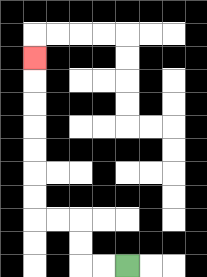{'start': '[5, 11]', 'end': '[1, 2]', 'path_directions': 'L,L,U,U,L,L,U,U,U,U,U,U,U', 'path_coordinates': '[[5, 11], [4, 11], [3, 11], [3, 10], [3, 9], [2, 9], [1, 9], [1, 8], [1, 7], [1, 6], [1, 5], [1, 4], [1, 3], [1, 2]]'}